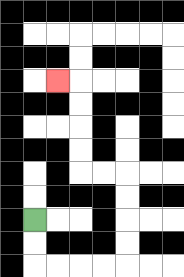{'start': '[1, 9]', 'end': '[2, 3]', 'path_directions': 'D,D,R,R,R,R,U,U,U,U,L,L,U,U,U,U,L', 'path_coordinates': '[[1, 9], [1, 10], [1, 11], [2, 11], [3, 11], [4, 11], [5, 11], [5, 10], [5, 9], [5, 8], [5, 7], [4, 7], [3, 7], [3, 6], [3, 5], [3, 4], [3, 3], [2, 3]]'}